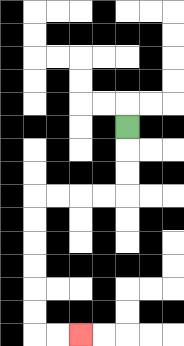{'start': '[5, 5]', 'end': '[3, 14]', 'path_directions': 'D,D,D,L,L,L,L,D,D,D,D,D,D,R,R', 'path_coordinates': '[[5, 5], [5, 6], [5, 7], [5, 8], [4, 8], [3, 8], [2, 8], [1, 8], [1, 9], [1, 10], [1, 11], [1, 12], [1, 13], [1, 14], [2, 14], [3, 14]]'}